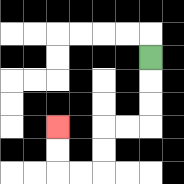{'start': '[6, 2]', 'end': '[2, 5]', 'path_directions': 'D,D,D,L,L,D,D,L,L,U,U', 'path_coordinates': '[[6, 2], [6, 3], [6, 4], [6, 5], [5, 5], [4, 5], [4, 6], [4, 7], [3, 7], [2, 7], [2, 6], [2, 5]]'}